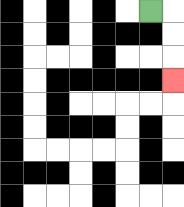{'start': '[6, 0]', 'end': '[7, 3]', 'path_directions': 'R,D,D,D', 'path_coordinates': '[[6, 0], [7, 0], [7, 1], [7, 2], [7, 3]]'}